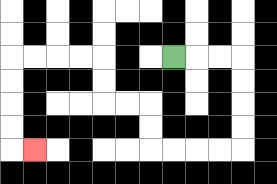{'start': '[7, 2]', 'end': '[1, 6]', 'path_directions': 'R,R,R,D,D,D,D,L,L,L,L,U,U,L,L,U,U,L,L,L,L,D,D,D,D,R', 'path_coordinates': '[[7, 2], [8, 2], [9, 2], [10, 2], [10, 3], [10, 4], [10, 5], [10, 6], [9, 6], [8, 6], [7, 6], [6, 6], [6, 5], [6, 4], [5, 4], [4, 4], [4, 3], [4, 2], [3, 2], [2, 2], [1, 2], [0, 2], [0, 3], [0, 4], [0, 5], [0, 6], [1, 6]]'}